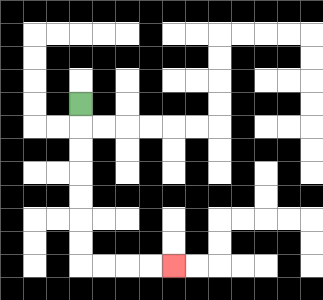{'start': '[3, 4]', 'end': '[7, 11]', 'path_directions': 'D,D,D,D,D,D,D,R,R,R,R', 'path_coordinates': '[[3, 4], [3, 5], [3, 6], [3, 7], [3, 8], [3, 9], [3, 10], [3, 11], [4, 11], [5, 11], [6, 11], [7, 11]]'}